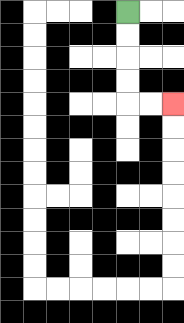{'start': '[5, 0]', 'end': '[7, 4]', 'path_directions': 'D,D,D,D,R,R', 'path_coordinates': '[[5, 0], [5, 1], [5, 2], [5, 3], [5, 4], [6, 4], [7, 4]]'}